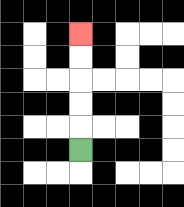{'start': '[3, 6]', 'end': '[3, 1]', 'path_directions': 'U,U,U,U,U', 'path_coordinates': '[[3, 6], [3, 5], [3, 4], [3, 3], [3, 2], [3, 1]]'}